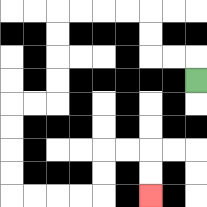{'start': '[8, 3]', 'end': '[6, 8]', 'path_directions': 'U,L,L,U,U,L,L,L,L,D,D,D,D,L,L,D,D,D,D,R,R,R,R,U,U,R,R,D,D', 'path_coordinates': '[[8, 3], [8, 2], [7, 2], [6, 2], [6, 1], [6, 0], [5, 0], [4, 0], [3, 0], [2, 0], [2, 1], [2, 2], [2, 3], [2, 4], [1, 4], [0, 4], [0, 5], [0, 6], [0, 7], [0, 8], [1, 8], [2, 8], [3, 8], [4, 8], [4, 7], [4, 6], [5, 6], [6, 6], [6, 7], [6, 8]]'}